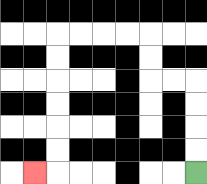{'start': '[8, 7]', 'end': '[1, 7]', 'path_directions': 'U,U,U,U,L,L,U,U,L,L,L,L,D,D,D,D,D,D,L', 'path_coordinates': '[[8, 7], [8, 6], [8, 5], [8, 4], [8, 3], [7, 3], [6, 3], [6, 2], [6, 1], [5, 1], [4, 1], [3, 1], [2, 1], [2, 2], [2, 3], [2, 4], [2, 5], [2, 6], [2, 7], [1, 7]]'}